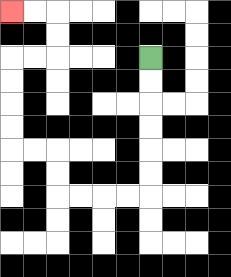{'start': '[6, 2]', 'end': '[0, 0]', 'path_directions': 'D,D,D,D,D,D,L,L,L,L,U,U,L,L,U,U,U,U,R,R,U,U,L,L', 'path_coordinates': '[[6, 2], [6, 3], [6, 4], [6, 5], [6, 6], [6, 7], [6, 8], [5, 8], [4, 8], [3, 8], [2, 8], [2, 7], [2, 6], [1, 6], [0, 6], [0, 5], [0, 4], [0, 3], [0, 2], [1, 2], [2, 2], [2, 1], [2, 0], [1, 0], [0, 0]]'}